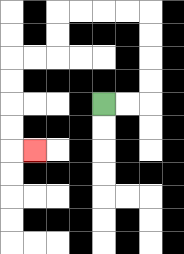{'start': '[4, 4]', 'end': '[1, 6]', 'path_directions': 'R,R,U,U,U,U,L,L,L,L,D,D,L,L,D,D,D,D,R', 'path_coordinates': '[[4, 4], [5, 4], [6, 4], [6, 3], [6, 2], [6, 1], [6, 0], [5, 0], [4, 0], [3, 0], [2, 0], [2, 1], [2, 2], [1, 2], [0, 2], [0, 3], [0, 4], [0, 5], [0, 6], [1, 6]]'}